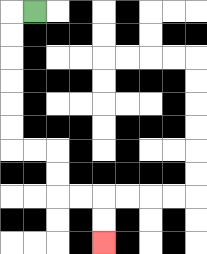{'start': '[1, 0]', 'end': '[4, 10]', 'path_directions': 'L,D,D,D,D,D,D,R,R,D,D,R,R,D,D', 'path_coordinates': '[[1, 0], [0, 0], [0, 1], [0, 2], [0, 3], [0, 4], [0, 5], [0, 6], [1, 6], [2, 6], [2, 7], [2, 8], [3, 8], [4, 8], [4, 9], [4, 10]]'}